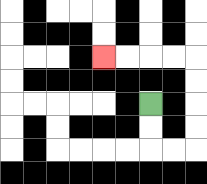{'start': '[6, 4]', 'end': '[4, 2]', 'path_directions': 'D,D,R,R,U,U,U,U,L,L,L,L', 'path_coordinates': '[[6, 4], [6, 5], [6, 6], [7, 6], [8, 6], [8, 5], [8, 4], [8, 3], [8, 2], [7, 2], [6, 2], [5, 2], [4, 2]]'}